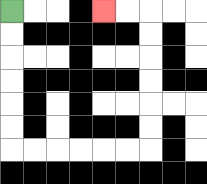{'start': '[0, 0]', 'end': '[4, 0]', 'path_directions': 'D,D,D,D,D,D,R,R,R,R,R,R,U,U,U,U,U,U,L,L', 'path_coordinates': '[[0, 0], [0, 1], [0, 2], [0, 3], [0, 4], [0, 5], [0, 6], [1, 6], [2, 6], [3, 6], [4, 6], [5, 6], [6, 6], [6, 5], [6, 4], [6, 3], [6, 2], [6, 1], [6, 0], [5, 0], [4, 0]]'}